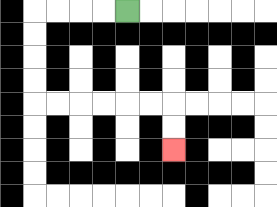{'start': '[5, 0]', 'end': '[7, 6]', 'path_directions': 'L,L,L,L,D,D,D,D,R,R,R,R,R,R,D,D', 'path_coordinates': '[[5, 0], [4, 0], [3, 0], [2, 0], [1, 0], [1, 1], [1, 2], [1, 3], [1, 4], [2, 4], [3, 4], [4, 4], [5, 4], [6, 4], [7, 4], [7, 5], [7, 6]]'}